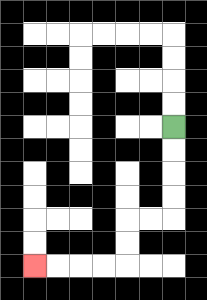{'start': '[7, 5]', 'end': '[1, 11]', 'path_directions': 'D,D,D,D,L,L,D,D,L,L,L,L', 'path_coordinates': '[[7, 5], [7, 6], [7, 7], [7, 8], [7, 9], [6, 9], [5, 9], [5, 10], [5, 11], [4, 11], [3, 11], [2, 11], [1, 11]]'}